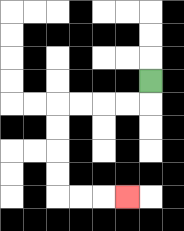{'start': '[6, 3]', 'end': '[5, 8]', 'path_directions': 'D,L,L,L,L,D,D,D,D,R,R,R', 'path_coordinates': '[[6, 3], [6, 4], [5, 4], [4, 4], [3, 4], [2, 4], [2, 5], [2, 6], [2, 7], [2, 8], [3, 8], [4, 8], [5, 8]]'}